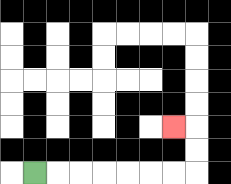{'start': '[1, 7]', 'end': '[7, 5]', 'path_directions': 'R,R,R,R,R,R,R,U,U,L', 'path_coordinates': '[[1, 7], [2, 7], [3, 7], [4, 7], [5, 7], [6, 7], [7, 7], [8, 7], [8, 6], [8, 5], [7, 5]]'}